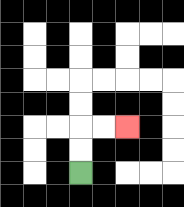{'start': '[3, 7]', 'end': '[5, 5]', 'path_directions': 'U,U,R,R', 'path_coordinates': '[[3, 7], [3, 6], [3, 5], [4, 5], [5, 5]]'}